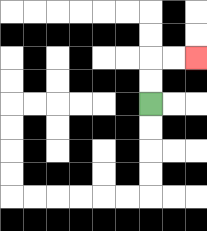{'start': '[6, 4]', 'end': '[8, 2]', 'path_directions': 'U,U,R,R', 'path_coordinates': '[[6, 4], [6, 3], [6, 2], [7, 2], [8, 2]]'}